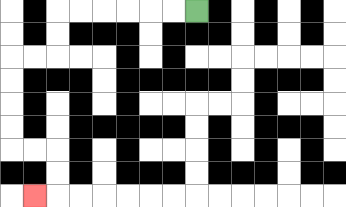{'start': '[8, 0]', 'end': '[1, 8]', 'path_directions': 'L,L,L,L,L,L,D,D,L,L,D,D,D,D,R,R,D,D,L', 'path_coordinates': '[[8, 0], [7, 0], [6, 0], [5, 0], [4, 0], [3, 0], [2, 0], [2, 1], [2, 2], [1, 2], [0, 2], [0, 3], [0, 4], [0, 5], [0, 6], [1, 6], [2, 6], [2, 7], [2, 8], [1, 8]]'}